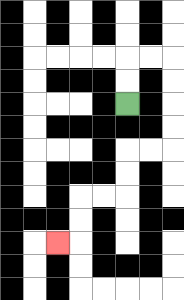{'start': '[5, 4]', 'end': '[2, 10]', 'path_directions': 'U,U,R,R,D,D,D,D,L,L,D,D,L,L,D,D,L', 'path_coordinates': '[[5, 4], [5, 3], [5, 2], [6, 2], [7, 2], [7, 3], [7, 4], [7, 5], [7, 6], [6, 6], [5, 6], [5, 7], [5, 8], [4, 8], [3, 8], [3, 9], [3, 10], [2, 10]]'}